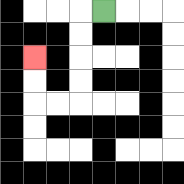{'start': '[4, 0]', 'end': '[1, 2]', 'path_directions': 'L,D,D,D,D,L,L,U,U', 'path_coordinates': '[[4, 0], [3, 0], [3, 1], [3, 2], [3, 3], [3, 4], [2, 4], [1, 4], [1, 3], [1, 2]]'}